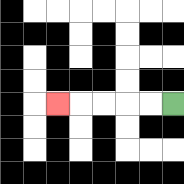{'start': '[7, 4]', 'end': '[2, 4]', 'path_directions': 'L,L,L,L,L', 'path_coordinates': '[[7, 4], [6, 4], [5, 4], [4, 4], [3, 4], [2, 4]]'}